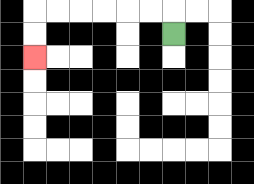{'start': '[7, 1]', 'end': '[1, 2]', 'path_directions': 'U,L,L,L,L,L,L,D,D', 'path_coordinates': '[[7, 1], [7, 0], [6, 0], [5, 0], [4, 0], [3, 0], [2, 0], [1, 0], [1, 1], [1, 2]]'}